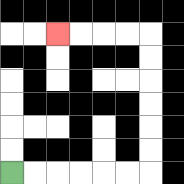{'start': '[0, 7]', 'end': '[2, 1]', 'path_directions': 'R,R,R,R,R,R,U,U,U,U,U,U,L,L,L,L', 'path_coordinates': '[[0, 7], [1, 7], [2, 7], [3, 7], [4, 7], [5, 7], [6, 7], [6, 6], [6, 5], [6, 4], [6, 3], [6, 2], [6, 1], [5, 1], [4, 1], [3, 1], [2, 1]]'}